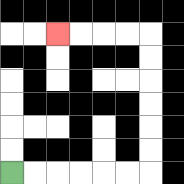{'start': '[0, 7]', 'end': '[2, 1]', 'path_directions': 'R,R,R,R,R,R,U,U,U,U,U,U,L,L,L,L', 'path_coordinates': '[[0, 7], [1, 7], [2, 7], [3, 7], [4, 7], [5, 7], [6, 7], [6, 6], [6, 5], [6, 4], [6, 3], [6, 2], [6, 1], [5, 1], [4, 1], [3, 1], [2, 1]]'}